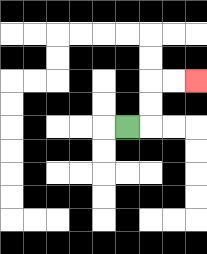{'start': '[5, 5]', 'end': '[8, 3]', 'path_directions': 'R,U,U,R,R', 'path_coordinates': '[[5, 5], [6, 5], [6, 4], [6, 3], [7, 3], [8, 3]]'}